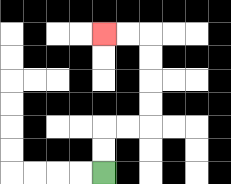{'start': '[4, 7]', 'end': '[4, 1]', 'path_directions': 'U,U,R,R,U,U,U,U,L,L', 'path_coordinates': '[[4, 7], [4, 6], [4, 5], [5, 5], [6, 5], [6, 4], [6, 3], [6, 2], [6, 1], [5, 1], [4, 1]]'}